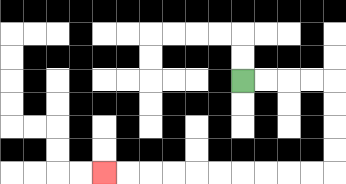{'start': '[10, 3]', 'end': '[4, 7]', 'path_directions': 'R,R,R,R,D,D,D,D,L,L,L,L,L,L,L,L,L,L', 'path_coordinates': '[[10, 3], [11, 3], [12, 3], [13, 3], [14, 3], [14, 4], [14, 5], [14, 6], [14, 7], [13, 7], [12, 7], [11, 7], [10, 7], [9, 7], [8, 7], [7, 7], [6, 7], [5, 7], [4, 7]]'}